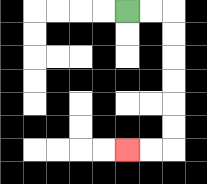{'start': '[5, 0]', 'end': '[5, 6]', 'path_directions': 'R,R,D,D,D,D,D,D,L,L', 'path_coordinates': '[[5, 0], [6, 0], [7, 0], [7, 1], [7, 2], [7, 3], [7, 4], [7, 5], [7, 6], [6, 6], [5, 6]]'}